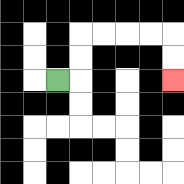{'start': '[2, 3]', 'end': '[7, 3]', 'path_directions': 'R,U,U,R,R,R,R,D,D', 'path_coordinates': '[[2, 3], [3, 3], [3, 2], [3, 1], [4, 1], [5, 1], [6, 1], [7, 1], [7, 2], [7, 3]]'}